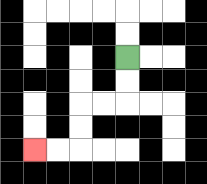{'start': '[5, 2]', 'end': '[1, 6]', 'path_directions': 'D,D,L,L,D,D,L,L', 'path_coordinates': '[[5, 2], [5, 3], [5, 4], [4, 4], [3, 4], [3, 5], [3, 6], [2, 6], [1, 6]]'}